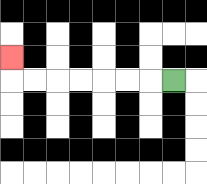{'start': '[7, 3]', 'end': '[0, 2]', 'path_directions': 'L,L,L,L,L,L,L,U', 'path_coordinates': '[[7, 3], [6, 3], [5, 3], [4, 3], [3, 3], [2, 3], [1, 3], [0, 3], [0, 2]]'}